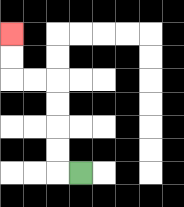{'start': '[3, 7]', 'end': '[0, 1]', 'path_directions': 'L,U,U,U,U,L,L,U,U', 'path_coordinates': '[[3, 7], [2, 7], [2, 6], [2, 5], [2, 4], [2, 3], [1, 3], [0, 3], [0, 2], [0, 1]]'}